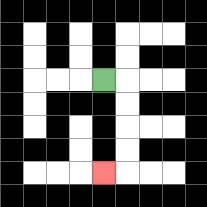{'start': '[4, 3]', 'end': '[4, 7]', 'path_directions': 'R,D,D,D,D,L', 'path_coordinates': '[[4, 3], [5, 3], [5, 4], [5, 5], [5, 6], [5, 7], [4, 7]]'}